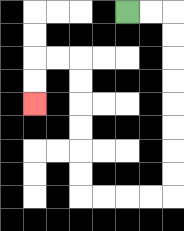{'start': '[5, 0]', 'end': '[1, 4]', 'path_directions': 'R,R,D,D,D,D,D,D,D,D,L,L,L,L,U,U,U,U,U,U,L,L,D,D', 'path_coordinates': '[[5, 0], [6, 0], [7, 0], [7, 1], [7, 2], [7, 3], [7, 4], [7, 5], [7, 6], [7, 7], [7, 8], [6, 8], [5, 8], [4, 8], [3, 8], [3, 7], [3, 6], [3, 5], [3, 4], [3, 3], [3, 2], [2, 2], [1, 2], [1, 3], [1, 4]]'}